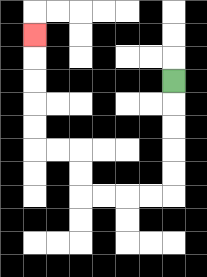{'start': '[7, 3]', 'end': '[1, 1]', 'path_directions': 'D,D,D,D,D,L,L,L,L,U,U,L,L,U,U,U,U,U', 'path_coordinates': '[[7, 3], [7, 4], [7, 5], [7, 6], [7, 7], [7, 8], [6, 8], [5, 8], [4, 8], [3, 8], [3, 7], [3, 6], [2, 6], [1, 6], [1, 5], [1, 4], [1, 3], [1, 2], [1, 1]]'}